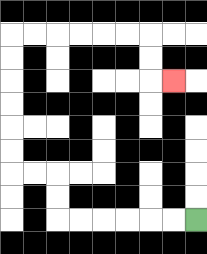{'start': '[8, 9]', 'end': '[7, 3]', 'path_directions': 'L,L,L,L,L,L,U,U,L,L,U,U,U,U,U,U,R,R,R,R,R,R,D,D,R', 'path_coordinates': '[[8, 9], [7, 9], [6, 9], [5, 9], [4, 9], [3, 9], [2, 9], [2, 8], [2, 7], [1, 7], [0, 7], [0, 6], [0, 5], [0, 4], [0, 3], [0, 2], [0, 1], [1, 1], [2, 1], [3, 1], [4, 1], [5, 1], [6, 1], [6, 2], [6, 3], [7, 3]]'}